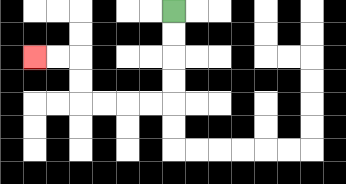{'start': '[7, 0]', 'end': '[1, 2]', 'path_directions': 'D,D,D,D,L,L,L,L,U,U,L,L', 'path_coordinates': '[[7, 0], [7, 1], [7, 2], [7, 3], [7, 4], [6, 4], [5, 4], [4, 4], [3, 4], [3, 3], [3, 2], [2, 2], [1, 2]]'}